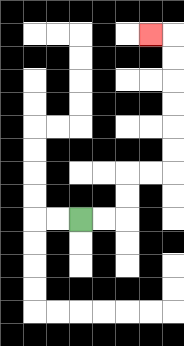{'start': '[3, 9]', 'end': '[6, 1]', 'path_directions': 'R,R,U,U,R,R,U,U,U,U,U,U,L', 'path_coordinates': '[[3, 9], [4, 9], [5, 9], [5, 8], [5, 7], [6, 7], [7, 7], [7, 6], [7, 5], [7, 4], [7, 3], [7, 2], [7, 1], [6, 1]]'}